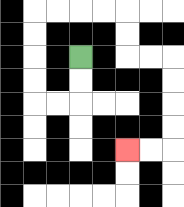{'start': '[3, 2]', 'end': '[5, 6]', 'path_directions': 'D,D,L,L,U,U,U,U,R,R,R,R,D,D,R,R,D,D,D,D,L,L', 'path_coordinates': '[[3, 2], [3, 3], [3, 4], [2, 4], [1, 4], [1, 3], [1, 2], [1, 1], [1, 0], [2, 0], [3, 0], [4, 0], [5, 0], [5, 1], [5, 2], [6, 2], [7, 2], [7, 3], [7, 4], [7, 5], [7, 6], [6, 6], [5, 6]]'}